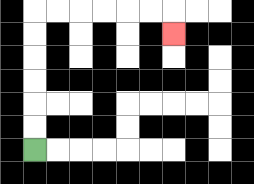{'start': '[1, 6]', 'end': '[7, 1]', 'path_directions': 'U,U,U,U,U,U,R,R,R,R,R,R,D', 'path_coordinates': '[[1, 6], [1, 5], [1, 4], [1, 3], [1, 2], [1, 1], [1, 0], [2, 0], [3, 0], [4, 0], [5, 0], [6, 0], [7, 0], [7, 1]]'}